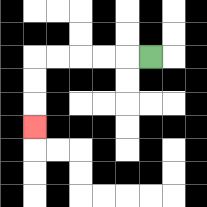{'start': '[6, 2]', 'end': '[1, 5]', 'path_directions': 'L,L,L,L,L,D,D,D', 'path_coordinates': '[[6, 2], [5, 2], [4, 2], [3, 2], [2, 2], [1, 2], [1, 3], [1, 4], [1, 5]]'}